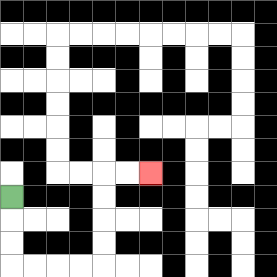{'start': '[0, 8]', 'end': '[6, 7]', 'path_directions': 'D,D,D,R,R,R,R,U,U,U,U,R,R', 'path_coordinates': '[[0, 8], [0, 9], [0, 10], [0, 11], [1, 11], [2, 11], [3, 11], [4, 11], [4, 10], [4, 9], [4, 8], [4, 7], [5, 7], [6, 7]]'}